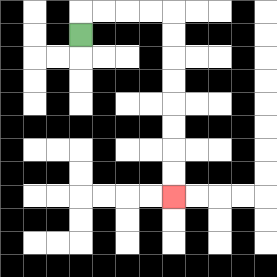{'start': '[3, 1]', 'end': '[7, 8]', 'path_directions': 'U,R,R,R,R,D,D,D,D,D,D,D,D', 'path_coordinates': '[[3, 1], [3, 0], [4, 0], [5, 0], [6, 0], [7, 0], [7, 1], [7, 2], [7, 3], [7, 4], [7, 5], [7, 6], [7, 7], [7, 8]]'}